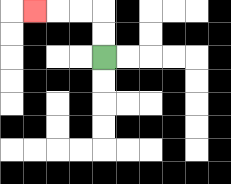{'start': '[4, 2]', 'end': '[1, 0]', 'path_directions': 'U,U,L,L,L', 'path_coordinates': '[[4, 2], [4, 1], [4, 0], [3, 0], [2, 0], [1, 0]]'}